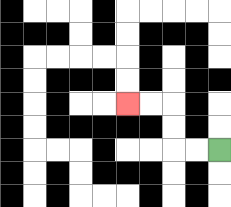{'start': '[9, 6]', 'end': '[5, 4]', 'path_directions': 'L,L,U,U,L,L', 'path_coordinates': '[[9, 6], [8, 6], [7, 6], [7, 5], [7, 4], [6, 4], [5, 4]]'}